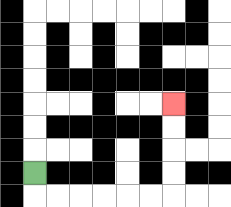{'start': '[1, 7]', 'end': '[7, 4]', 'path_directions': 'D,R,R,R,R,R,R,U,U,U,U', 'path_coordinates': '[[1, 7], [1, 8], [2, 8], [3, 8], [4, 8], [5, 8], [6, 8], [7, 8], [7, 7], [7, 6], [7, 5], [7, 4]]'}